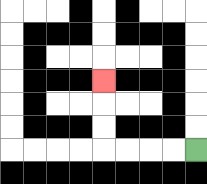{'start': '[8, 6]', 'end': '[4, 3]', 'path_directions': 'L,L,L,L,U,U,U', 'path_coordinates': '[[8, 6], [7, 6], [6, 6], [5, 6], [4, 6], [4, 5], [4, 4], [4, 3]]'}